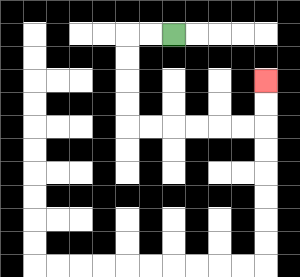{'start': '[7, 1]', 'end': '[11, 3]', 'path_directions': 'L,L,D,D,D,D,R,R,R,R,R,R,U,U', 'path_coordinates': '[[7, 1], [6, 1], [5, 1], [5, 2], [5, 3], [5, 4], [5, 5], [6, 5], [7, 5], [8, 5], [9, 5], [10, 5], [11, 5], [11, 4], [11, 3]]'}